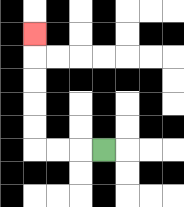{'start': '[4, 6]', 'end': '[1, 1]', 'path_directions': 'L,L,L,U,U,U,U,U', 'path_coordinates': '[[4, 6], [3, 6], [2, 6], [1, 6], [1, 5], [1, 4], [1, 3], [1, 2], [1, 1]]'}